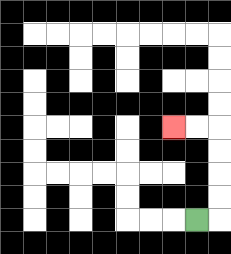{'start': '[8, 9]', 'end': '[7, 5]', 'path_directions': 'R,U,U,U,U,L,L', 'path_coordinates': '[[8, 9], [9, 9], [9, 8], [9, 7], [9, 6], [9, 5], [8, 5], [7, 5]]'}